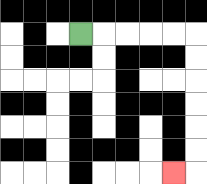{'start': '[3, 1]', 'end': '[7, 7]', 'path_directions': 'R,R,R,R,R,D,D,D,D,D,D,L', 'path_coordinates': '[[3, 1], [4, 1], [5, 1], [6, 1], [7, 1], [8, 1], [8, 2], [8, 3], [8, 4], [8, 5], [8, 6], [8, 7], [7, 7]]'}